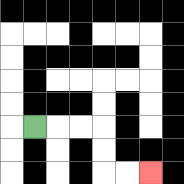{'start': '[1, 5]', 'end': '[6, 7]', 'path_directions': 'R,R,R,D,D,R,R', 'path_coordinates': '[[1, 5], [2, 5], [3, 5], [4, 5], [4, 6], [4, 7], [5, 7], [6, 7]]'}